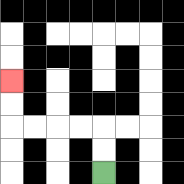{'start': '[4, 7]', 'end': '[0, 3]', 'path_directions': 'U,U,L,L,L,L,U,U', 'path_coordinates': '[[4, 7], [4, 6], [4, 5], [3, 5], [2, 5], [1, 5], [0, 5], [0, 4], [0, 3]]'}